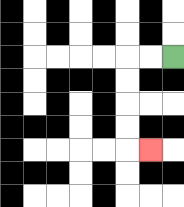{'start': '[7, 2]', 'end': '[6, 6]', 'path_directions': 'L,L,D,D,D,D,R', 'path_coordinates': '[[7, 2], [6, 2], [5, 2], [5, 3], [5, 4], [5, 5], [5, 6], [6, 6]]'}